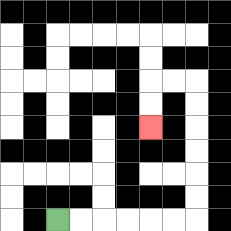{'start': '[2, 9]', 'end': '[6, 5]', 'path_directions': 'R,R,R,R,R,R,U,U,U,U,U,U,L,L,D,D', 'path_coordinates': '[[2, 9], [3, 9], [4, 9], [5, 9], [6, 9], [7, 9], [8, 9], [8, 8], [8, 7], [8, 6], [8, 5], [8, 4], [8, 3], [7, 3], [6, 3], [6, 4], [6, 5]]'}